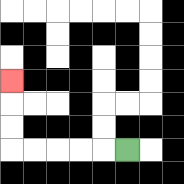{'start': '[5, 6]', 'end': '[0, 3]', 'path_directions': 'L,L,L,L,L,U,U,U', 'path_coordinates': '[[5, 6], [4, 6], [3, 6], [2, 6], [1, 6], [0, 6], [0, 5], [0, 4], [0, 3]]'}